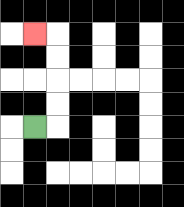{'start': '[1, 5]', 'end': '[1, 1]', 'path_directions': 'R,U,U,U,U,L', 'path_coordinates': '[[1, 5], [2, 5], [2, 4], [2, 3], [2, 2], [2, 1], [1, 1]]'}